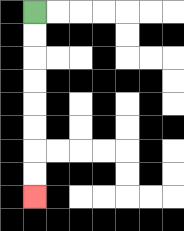{'start': '[1, 0]', 'end': '[1, 8]', 'path_directions': 'D,D,D,D,D,D,D,D', 'path_coordinates': '[[1, 0], [1, 1], [1, 2], [1, 3], [1, 4], [1, 5], [1, 6], [1, 7], [1, 8]]'}